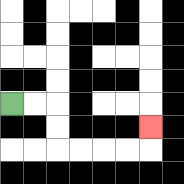{'start': '[0, 4]', 'end': '[6, 5]', 'path_directions': 'R,R,D,D,R,R,R,R,U', 'path_coordinates': '[[0, 4], [1, 4], [2, 4], [2, 5], [2, 6], [3, 6], [4, 6], [5, 6], [6, 6], [6, 5]]'}